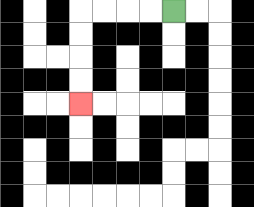{'start': '[7, 0]', 'end': '[3, 4]', 'path_directions': 'L,L,L,L,D,D,D,D', 'path_coordinates': '[[7, 0], [6, 0], [5, 0], [4, 0], [3, 0], [3, 1], [3, 2], [3, 3], [3, 4]]'}